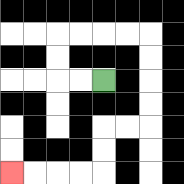{'start': '[4, 3]', 'end': '[0, 7]', 'path_directions': 'L,L,U,U,R,R,R,R,D,D,D,D,L,L,D,D,L,L,L,L', 'path_coordinates': '[[4, 3], [3, 3], [2, 3], [2, 2], [2, 1], [3, 1], [4, 1], [5, 1], [6, 1], [6, 2], [6, 3], [6, 4], [6, 5], [5, 5], [4, 5], [4, 6], [4, 7], [3, 7], [2, 7], [1, 7], [0, 7]]'}